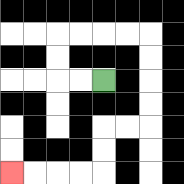{'start': '[4, 3]', 'end': '[0, 7]', 'path_directions': 'L,L,U,U,R,R,R,R,D,D,D,D,L,L,D,D,L,L,L,L', 'path_coordinates': '[[4, 3], [3, 3], [2, 3], [2, 2], [2, 1], [3, 1], [4, 1], [5, 1], [6, 1], [6, 2], [6, 3], [6, 4], [6, 5], [5, 5], [4, 5], [4, 6], [4, 7], [3, 7], [2, 7], [1, 7], [0, 7]]'}